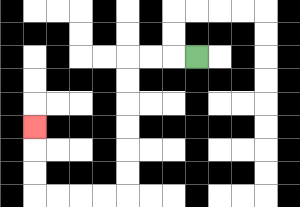{'start': '[8, 2]', 'end': '[1, 5]', 'path_directions': 'L,L,L,D,D,D,D,D,D,L,L,L,L,U,U,U', 'path_coordinates': '[[8, 2], [7, 2], [6, 2], [5, 2], [5, 3], [5, 4], [5, 5], [5, 6], [5, 7], [5, 8], [4, 8], [3, 8], [2, 8], [1, 8], [1, 7], [1, 6], [1, 5]]'}